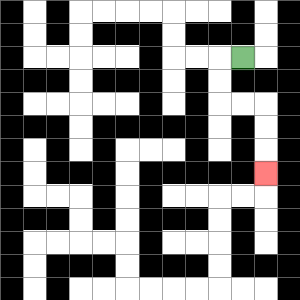{'start': '[10, 2]', 'end': '[11, 7]', 'path_directions': 'L,D,D,R,R,D,D,D', 'path_coordinates': '[[10, 2], [9, 2], [9, 3], [9, 4], [10, 4], [11, 4], [11, 5], [11, 6], [11, 7]]'}